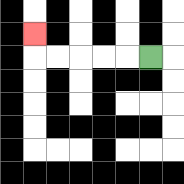{'start': '[6, 2]', 'end': '[1, 1]', 'path_directions': 'L,L,L,L,L,U', 'path_coordinates': '[[6, 2], [5, 2], [4, 2], [3, 2], [2, 2], [1, 2], [1, 1]]'}